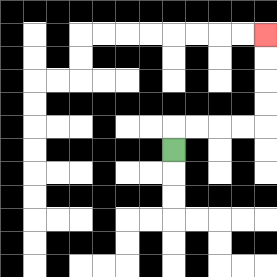{'start': '[7, 6]', 'end': '[11, 1]', 'path_directions': 'U,R,R,R,R,U,U,U,U', 'path_coordinates': '[[7, 6], [7, 5], [8, 5], [9, 5], [10, 5], [11, 5], [11, 4], [11, 3], [11, 2], [11, 1]]'}